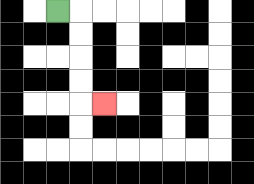{'start': '[2, 0]', 'end': '[4, 4]', 'path_directions': 'R,D,D,D,D,R', 'path_coordinates': '[[2, 0], [3, 0], [3, 1], [3, 2], [3, 3], [3, 4], [4, 4]]'}